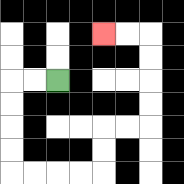{'start': '[2, 3]', 'end': '[4, 1]', 'path_directions': 'L,L,D,D,D,D,R,R,R,R,U,U,R,R,U,U,U,U,L,L', 'path_coordinates': '[[2, 3], [1, 3], [0, 3], [0, 4], [0, 5], [0, 6], [0, 7], [1, 7], [2, 7], [3, 7], [4, 7], [4, 6], [4, 5], [5, 5], [6, 5], [6, 4], [6, 3], [6, 2], [6, 1], [5, 1], [4, 1]]'}